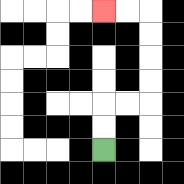{'start': '[4, 6]', 'end': '[4, 0]', 'path_directions': 'U,U,R,R,U,U,U,U,L,L', 'path_coordinates': '[[4, 6], [4, 5], [4, 4], [5, 4], [6, 4], [6, 3], [6, 2], [6, 1], [6, 0], [5, 0], [4, 0]]'}